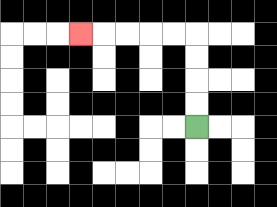{'start': '[8, 5]', 'end': '[3, 1]', 'path_directions': 'U,U,U,U,L,L,L,L,L', 'path_coordinates': '[[8, 5], [8, 4], [8, 3], [8, 2], [8, 1], [7, 1], [6, 1], [5, 1], [4, 1], [3, 1]]'}